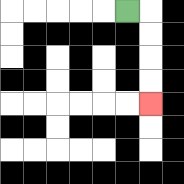{'start': '[5, 0]', 'end': '[6, 4]', 'path_directions': 'R,D,D,D,D', 'path_coordinates': '[[5, 0], [6, 0], [6, 1], [6, 2], [6, 3], [6, 4]]'}